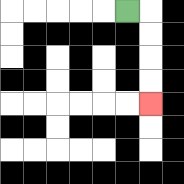{'start': '[5, 0]', 'end': '[6, 4]', 'path_directions': 'R,D,D,D,D', 'path_coordinates': '[[5, 0], [6, 0], [6, 1], [6, 2], [6, 3], [6, 4]]'}